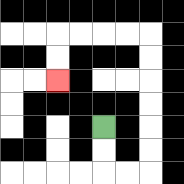{'start': '[4, 5]', 'end': '[2, 3]', 'path_directions': 'D,D,R,R,U,U,U,U,U,U,L,L,L,L,D,D', 'path_coordinates': '[[4, 5], [4, 6], [4, 7], [5, 7], [6, 7], [6, 6], [6, 5], [6, 4], [6, 3], [6, 2], [6, 1], [5, 1], [4, 1], [3, 1], [2, 1], [2, 2], [2, 3]]'}